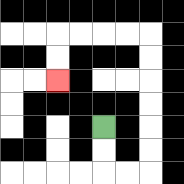{'start': '[4, 5]', 'end': '[2, 3]', 'path_directions': 'D,D,R,R,U,U,U,U,U,U,L,L,L,L,D,D', 'path_coordinates': '[[4, 5], [4, 6], [4, 7], [5, 7], [6, 7], [6, 6], [6, 5], [6, 4], [6, 3], [6, 2], [6, 1], [5, 1], [4, 1], [3, 1], [2, 1], [2, 2], [2, 3]]'}